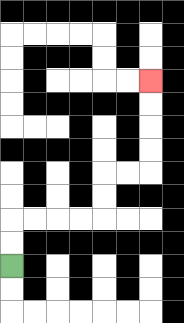{'start': '[0, 11]', 'end': '[6, 3]', 'path_directions': 'U,U,R,R,R,R,U,U,R,R,U,U,U,U', 'path_coordinates': '[[0, 11], [0, 10], [0, 9], [1, 9], [2, 9], [3, 9], [4, 9], [4, 8], [4, 7], [5, 7], [6, 7], [6, 6], [6, 5], [6, 4], [6, 3]]'}